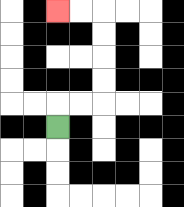{'start': '[2, 5]', 'end': '[2, 0]', 'path_directions': 'U,R,R,U,U,U,U,L,L', 'path_coordinates': '[[2, 5], [2, 4], [3, 4], [4, 4], [4, 3], [4, 2], [4, 1], [4, 0], [3, 0], [2, 0]]'}